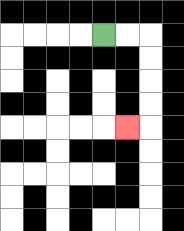{'start': '[4, 1]', 'end': '[5, 5]', 'path_directions': 'R,R,D,D,D,D,L', 'path_coordinates': '[[4, 1], [5, 1], [6, 1], [6, 2], [6, 3], [6, 4], [6, 5], [5, 5]]'}